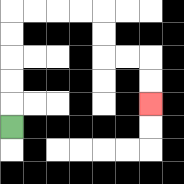{'start': '[0, 5]', 'end': '[6, 4]', 'path_directions': 'U,U,U,U,U,R,R,R,R,D,D,R,R,D,D', 'path_coordinates': '[[0, 5], [0, 4], [0, 3], [0, 2], [0, 1], [0, 0], [1, 0], [2, 0], [3, 0], [4, 0], [4, 1], [4, 2], [5, 2], [6, 2], [6, 3], [6, 4]]'}